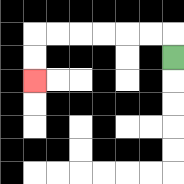{'start': '[7, 2]', 'end': '[1, 3]', 'path_directions': 'U,L,L,L,L,L,L,D,D', 'path_coordinates': '[[7, 2], [7, 1], [6, 1], [5, 1], [4, 1], [3, 1], [2, 1], [1, 1], [1, 2], [1, 3]]'}